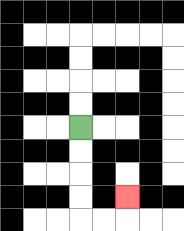{'start': '[3, 5]', 'end': '[5, 8]', 'path_directions': 'D,D,D,D,R,R,U', 'path_coordinates': '[[3, 5], [3, 6], [3, 7], [3, 8], [3, 9], [4, 9], [5, 9], [5, 8]]'}